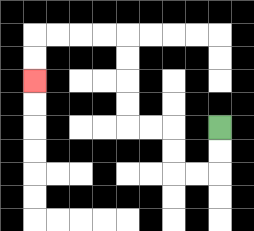{'start': '[9, 5]', 'end': '[1, 3]', 'path_directions': 'D,D,L,L,U,U,L,L,U,U,U,U,L,L,L,L,D,D', 'path_coordinates': '[[9, 5], [9, 6], [9, 7], [8, 7], [7, 7], [7, 6], [7, 5], [6, 5], [5, 5], [5, 4], [5, 3], [5, 2], [5, 1], [4, 1], [3, 1], [2, 1], [1, 1], [1, 2], [1, 3]]'}